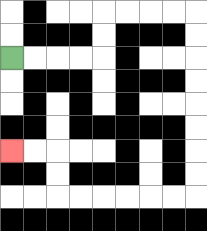{'start': '[0, 2]', 'end': '[0, 6]', 'path_directions': 'R,R,R,R,U,U,R,R,R,R,D,D,D,D,D,D,D,D,L,L,L,L,L,L,U,U,L,L', 'path_coordinates': '[[0, 2], [1, 2], [2, 2], [3, 2], [4, 2], [4, 1], [4, 0], [5, 0], [6, 0], [7, 0], [8, 0], [8, 1], [8, 2], [8, 3], [8, 4], [8, 5], [8, 6], [8, 7], [8, 8], [7, 8], [6, 8], [5, 8], [4, 8], [3, 8], [2, 8], [2, 7], [2, 6], [1, 6], [0, 6]]'}